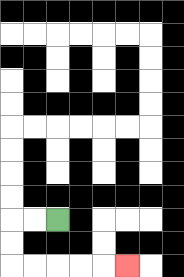{'start': '[2, 9]', 'end': '[5, 11]', 'path_directions': 'L,L,D,D,R,R,R,R,R', 'path_coordinates': '[[2, 9], [1, 9], [0, 9], [0, 10], [0, 11], [1, 11], [2, 11], [3, 11], [4, 11], [5, 11]]'}